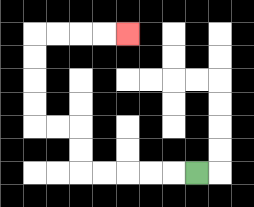{'start': '[8, 7]', 'end': '[5, 1]', 'path_directions': 'L,L,L,L,L,U,U,L,L,U,U,U,U,R,R,R,R', 'path_coordinates': '[[8, 7], [7, 7], [6, 7], [5, 7], [4, 7], [3, 7], [3, 6], [3, 5], [2, 5], [1, 5], [1, 4], [1, 3], [1, 2], [1, 1], [2, 1], [3, 1], [4, 1], [5, 1]]'}